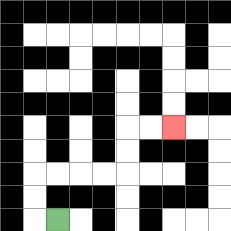{'start': '[2, 9]', 'end': '[7, 5]', 'path_directions': 'L,U,U,R,R,R,R,U,U,R,R', 'path_coordinates': '[[2, 9], [1, 9], [1, 8], [1, 7], [2, 7], [3, 7], [4, 7], [5, 7], [5, 6], [5, 5], [6, 5], [7, 5]]'}